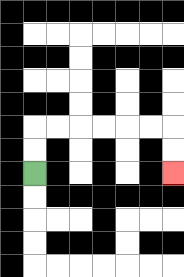{'start': '[1, 7]', 'end': '[7, 7]', 'path_directions': 'U,U,R,R,R,R,R,R,D,D', 'path_coordinates': '[[1, 7], [1, 6], [1, 5], [2, 5], [3, 5], [4, 5], [5, 5], [6, 5], [7, 5], [7, 6], [7, 7]]'}